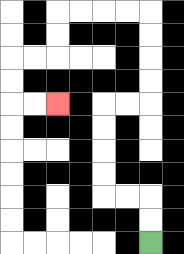{'start': '[6, 10]', 'end': '[2, 4]', 'path_directions': 'U,U,L,L,U,U,U,U,R,R,U,U,U,U,L,L,L,L,D,D,L,L,D,D,R,R', 'path_coordinates': '[[6, 10], [6, 9], [6, 8], [5, 8], [4, 8], [4, 7], [4, 6], [4, 5], [4, 4], [5, 4], [6, 4], [6, 3], [6, 2], [6, 1], [6, 0], [5, 0], [4, 0], [3, 0], [2, 0], [2, 1], [2, 2], [1, 2], [0, 2], [0, 3], [0, 4], [1, 4], [2, 4]]'}